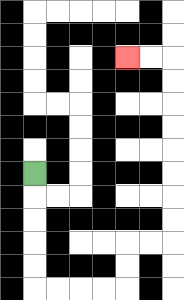{'start': '[1, 7]', 'end': '[5, 2]', 'path_directions': 'D,D,D,D,D,R,R,R,R,U,U,R,R,U,U,U,U,U,U,U,U,L,L', 'path_coordinates': '[[1, 7], [1, 8], [1, 9], [1, 10], [1, 11], [1, 12], [2, 12], [3, 12], [4, 12], [5, 12], [5, 11], [5, 10], [6, 10], [7, 10], [7, 9], [7, 8], [7, 7], [7, 6], [7, 5], [7, 4], [7, 3], [7, 2], [6, 2], [5, 2]]'}